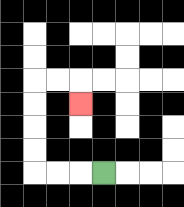{'start': '[4, 7]', 'end': '[3, 4]', 'path_directions': 'L,L,L,U,U,U,U,R,R,D', 'path_coordinates': '[[4, 7], [3, 7], [2, 7], [1, 7], [1, 6], [1, 5], [1, 4], [1, 3], [2, 3], [3, 3], [3, 4]]'}